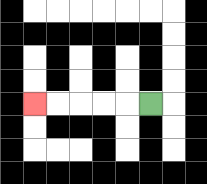{'start': '[6, 4]', 'end': '[1, 4]', 'path_directions': 'L,L,L,L,L', 'path_coordinates': '[[6, 4], [5, 4], [4, 4], [3, 4], [2, 4], [1, 4]]'}